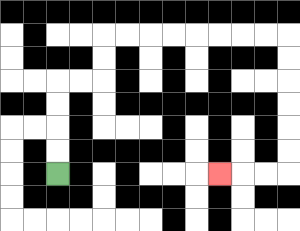{'start': '[2, 7]', 'end': '[9, 7]', 'path_directions': 'U,U,U,U,R,R,U,U,R,R,R,R,R,R,R,R,D,D,D,D,D,D,L,L,L', 'path_coordinates': '[[2, 7], [2, 6], [2, 5], [2, 4], [2, 3], [3, 3], [4, 3], [4, 2], [4, 1], [5, 1], [6, 1], [7, 1], [8, 1], [9, 1], [10, 1], [11, 1], [12, 1], [12, 2], [12, 3], [12, 4], [12, 5], [12, 6], [12, 7], [11, 7], [10, 7], [9, 7]]'}